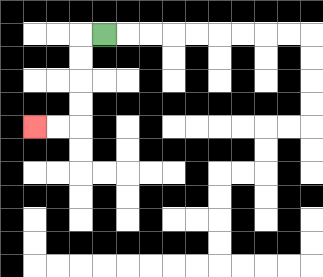{'start': '[4, 1]', 'end': '[1, 5]', 'path_directions': 'L,D,D,D,D,L,L', 'path_coordinates': '[[4, 1], [3, 1], [3, 2], [3, 3], [3, 4], [3, 5], [2, 5], [1, 5]]'}